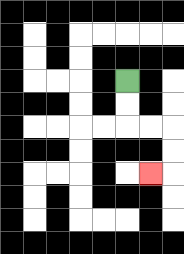{'start': '[5, 3]', 'end': '[6, 7]', 'path_directions': 'D,D,R,R,D,D,L', 'path_coordinates': '[[5, 3], [5, 4], [5, 5], [6, 5], [7, 5], [7, 6], [7, 7], [6, 7]]'}